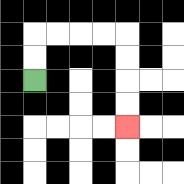{'start': '[1, 3]', 'end': '[5, 5]', 'path_directions': 'U,U,R,R,R,R,D,D,D,D', 'path_coordinates': '[[1, 3], [1, 2], [1, 1], [2, 1], [3, 1], [4, 1], [5, 1], [5, 2], [5, 3], [5, 4], [5, 5]]'}